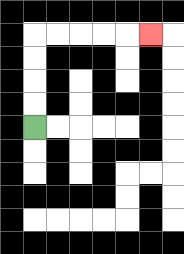{'start': '[1, 5]', 'end': '[6, 1]', 'path_directions': 'U,U,U,U,R,R,R,R,R', 'path_coordinates': '[[1, 5], [1, 4], [1, 3], [1, 2], [1, 1], [2, 1], [3, 1], [4, 1], [5, 1], [6, 1]]'}